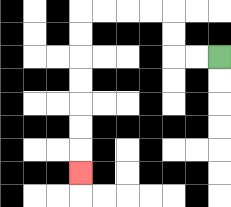{'start': '[9, 2]', 'end': '[3, 7]', 'path_directions': 'L,L,U,U,L,L,L,L,D,D,D,D,D,D,D', 'path_coordinates': '[[9, 2], [8, 2], [7, 2], [7, 1], [7, 0], [6, 0], [5, 0], [4, 0], [3, 0], [3, 1], [3, 2], [3, 3], [3, 4], [3, 5], [3, 6], [3, 7]]'}